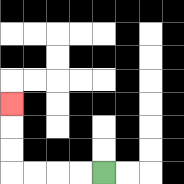{'start': '[4, 7]', 'end': '[0, 4]', 'path_directions': 'L,L,L,L,U,U,U', 'path_coordinates': '[[4, 7], [3, 7], [2, 7], [1, 7], [0, 7], [0, 6], [0, 5], [0, 4]]'}